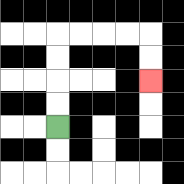{'start': '[2, 5]', 'end': '[6, 3]', 'path_directions': 'U,U,U,U,R,R,R,R,D,D', 'path_coordinates': '[[2, 5], [2, 4], [2, 3], [2, 2], [2, 1], [3, 1], [4, 1], [5, 1], [6, 1], [6, 2], [6, 3]]'}